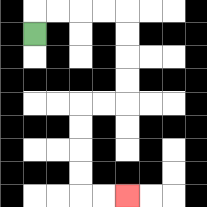{'start': '[1, 1]', 'end': '[5, 8]', 'path_directions': 'U,R,R,R,R,D,D,D,D,L,L,D,D,D,D,R,R', 'path_coordinates': '[[1, 1], [1, 0], [2, 0], [3, 0], [4, 0], [5, 0], [5, 1], [5, 2], [5, 3], [5, 4], [4, 4], [3, 4], [3, 5], [3, 6], [3, 7], [3, 8], [4, 8], [5, 8]]'}